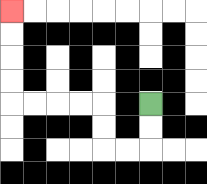{'start': '[6, 4]', 'end': '[0, 0]', 'path_directions': 'D,D,L,L,U,U,L,L,L,L,U,U,U,U', 'path_coordinates': '[[6, 4], [6, 5], [6, 6], [5, 6], [4, 6], [4, 5], [4, 4], [3, 4], [2, 4], [1, 4], [0, 4], [0, 3], [0, 2], [0, 1], [0, 0]]'}